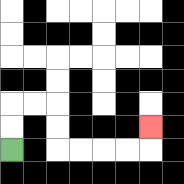{'start': '[0, 6]', 'end': '[6, 5]', 'path_directions': 'U,U,R,R,D,D,R,R,R,R,U', 'path_coordinates': '[[0, 6], [0, 5], [0, 4], [1, 4], [2, 4], [2, 5], [2, 6], [3, 6], [4, 6], [5, 6], [6, 6], [6, 5]]'}